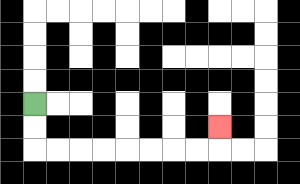{'start': '[1, 4]', 'end': '[9, 5]', 'path_directions': 'D,D,R,R,R,R,R,R,R,R,U', 'path_coordinates': '[[1, 4], [1, 5], [1, 6], [2, 6], [3, 6], [4, 6], [5, 6], [6, 6], [7, 6], [8, 6], [9, 6], [9, 5]]'}